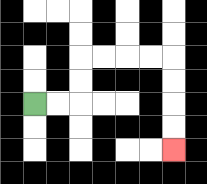{'start': '[1, 4]', 'end': '[7, 6]', 'path_directions': 'R,R,U,U,R,R,R,R,D,D,D,D', 'path_coordinates': '[[1, 4], [2, 4], [3, 4], [3, 3], [3, 2], [4, 2], [5, 2], [6, 2], [7, 2], [7, 3], [7, 4], [7, 5], [7, 6]]'}